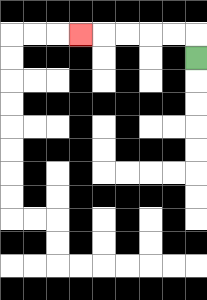{'start': '[8, 2]', 'end': '[3, 1]', 'path_directions': 'U,L,L,L,L,L', 'path_coordinates': '[[8, 2], [8, 1], [7, 1], [6, 1], [5, 1], [4, 1], [3, 1]]'}